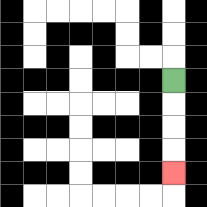{'start': '[7, 3]', 'end': '[7, 7]', 'path_directions': 'D,D,D,D', 'path_coordinates': '[[7, 3], [7, 4], [7, 5], [7, 6], [7, 7]]'}